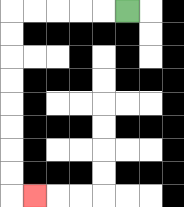{'start': '[5, 0]', 'end': '[1, 8]', 'path_directions': 'L,L,L,L,L,D,D,D,D,D,D,D,D,R', 'path_coordinates': '[[5, 0], [4, 0], [3, 0], [2, 0], [1, 0], [0, 0], [0, 1], [0, 2], [0, 3], [0, 4], [0, 5], [0, 6], [0, 7], [0, 8], [1, 8]]'}